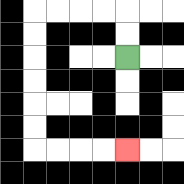{'start': '[5, 2]', 'end': '[5, 6]', 'path_directions': 'U,U,L,L,L,L,D,D,D,D,D,D,R,R,R,R', 'path_coordinates': '[[5, 2], [5, 1], [5, 0], [4, 0], [3, 0], [2, 0], [1, 0], [1, 1], [1, 2], [1, 3], [1, 4], [1, 5], [1, 6], [2, 6], [3, 6], [4, 6], [5, 6]]'}